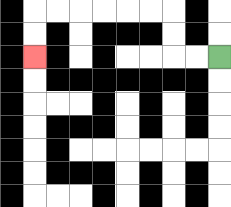{'start': '[9, 2]', 'end': '[1, 2]', 'path_directions': 'L,L,U,U,L,L,L,L,L,L,D,D', 'path_coordinates': '[[9, 2], [8, 2], [7, 2], [7, 1], [7, 0], [6, 0], [5, 0], [4, 0], [3, 0], [2, 0], [1, 0], [1, 1], [1, 2]]'}